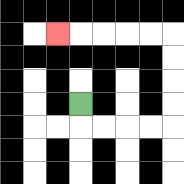{'start': '[3, 4]', 'end': '[2, 1]', 'path_directions': 'D,R,R,R,R,U,U,U,U,L,L,L,L,L', 'path_coordinates': '[[3, 4], [3, 5], [4, 5], [5, 5], [6, 5], [7, 5], [7, 4], [7, 3], [7, 2], [7, 1], [6, 1], [5, 1], [4, 1], [3, 1], [2, 1]]'}